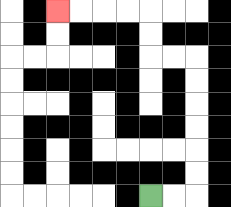{'start': '[6, 8]', 'end': '[2, 0]', 'path_directions': 'R,R,U,U,U,U,U,U,L,L,U,U,L,L,L,L', 'path_coordinates': '[[6, 8], [7, 8], [8, 8], [8, 7], [8, 6], [8, 5], [8, 4], [8, 3], [8, 2], [7, 2], [6, 2], [6, 1], [6, 0], [5, 0], [4, 0], [3, 0], [2, 0]]'}